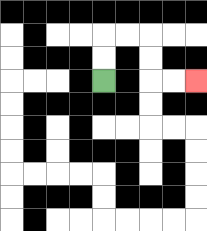{'start': '[4, 3]', 'end': '[8, 3]', 'path_directions': 'U,U,R,R,D,D,R,R', 'path_coordinates': '[[4, 3], [4, 2], [4, 1], [5, 1], [6, 1], [6, 2], [6, 3], [7, 3], [8, 3]]'}